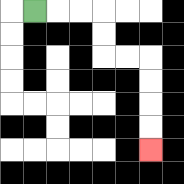{'start': '[1, 0]', 'end': '[6, 6]', 'path_directions': 'R,R,R,D,D,R,R,D,D,D,D', 'path_coordinates': '[[1, 0], [2, 0], [3, 0], [4, 0], [4, 1], [4, 2], [5, 2], [6, 2], [6, 3], [6, 4], [6, 5], [6, 6]]'}